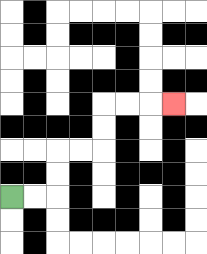{'start': '[0, 8]', 'end': '[7, 4]', 'path_directions': 'R,R,U,U,R,R,U,U,R,R,R', 'path_coordinates': '[[0, 8], [1, 8], [2, 8], [2, 7], [2, 6], [3, 6], [4, 6], [4, 5], [4, 4], [5, 4], [6, 4], [7, 4]]'}